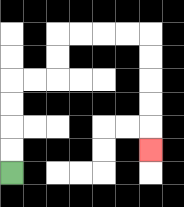{'start': '[0, 7]', 'end': '[6, 6]', 'path_directions': 'U,U,U,U,R,R,U,U,R,R,R,R,D,D,D,D,D', 'path_coordinates': '[[0, 7], [0, 6], [0, 5], [0, 4], [0, 3], [1, 3], [2, 3], [2, 2], [2, 1], [3, 1], [4, 1], [5, 1], [6, 1], [6, 2], [6, 3], [6, 4], [6, 5], [6, 6]]'}